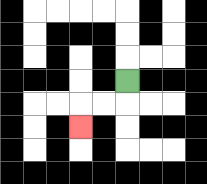{'start': '[5, 3]', 'end': '[3, 5]', 'path_directions': 'D,L,L,D', 'path_coordinates': '[[5, 3], [5, 4], [4, 4], [3, 4], [3, 5]]'}